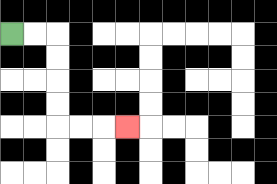{'start': '[0, 1]', 'end': '[5, 5]', 'path_directions': 'R,R,D,D,D,D,R,R,R', 'path_coordinates': '[[0, 1], [1, 1], [2, 1], [2, 2], [2, 3], [2, 4], [2, 5], [3, 5], [4, 5], [5, 5]]'}